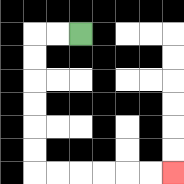{'start': '[3, 1]', 'end': '[7, 7]', 'path_directions': 'L,L,D,D,D,D,D,D,R,R,R,R,R,R', 'path_coordinates': '[[3, 1], [2, 1], [1, 1], [1, 2], [1, 3], [1, 4], [1, 5], [1, 6], [1, 7], [2, 7], [3, 7], [4, 7], [5, 7], [6, 7], [7, 7]]'}